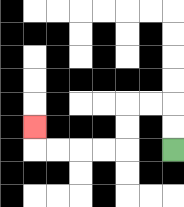{'start': '[7, 6]', 'end': '[1, 5]', 'path_directions': 'U,U,L,L,D,D,L,L,L,L,U', 'path_coordinates': '[[7, 6], [7, 5], [7, 4], [6, 4], [5, 4], [5, 5], [5, 6], [4, 6], [3, 6], [2, 6], [1, 6], [1, 5]]'}